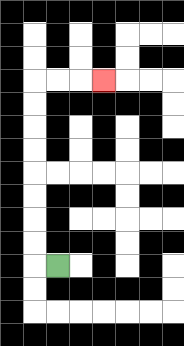{'start': '[2, 11]', 'end': '[4, 3]', 'path_directions': 'L,U,U,U,U,U,U,U,U,R,R,R', 'path_coordinates': '[[2, 11], [1, 11], [1, 10], [1, 9], [1, 8], [1, 7], [1, 6], [1, 5], [1, 4], [1, 3], [2, 3], [3, 3], [4, 3]]'}